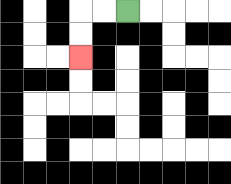{'start': '[5, 0]', 'end': '[3, 2]', 'path_directions': 'L,L,D,D', 'path_coordinates': '[[5, 0], [4, 0], [3, 0], [3, 1], [3, 2]]'}